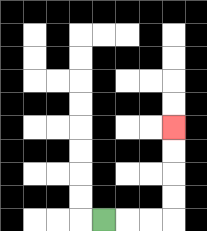{'start': '[4, 9]', 'end': '[7, 5]', 'path_directions': 'R,R,R,U,U,U,U', 'path_coordinates': '[[4, 9], [5, 9], [6, 9], [7, 9], [7, 8], [7, 7], [7, 6], [7, 5]]'}